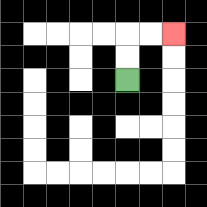{'start': '[5, 3]', 'end': '[7, 1]', 'path_directions': 'U,U,R,R', 'path_coordinates': '[[5, 3], [5, 2], [5, 1], [6, 1], [7, 1]]'}